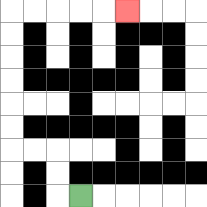{'start': '[3, 8]', 'end': '[5, 0]', 'path_directions': 'L,U,U,L,L,U,U,U,U,U,U,R,R,R,R,R', 'path_coordinates': '[[3, 8], [2, 8], [2, 7], [2, 6], [1, 6], [0, 6], [0, 5], [0, 4], [0, 3], [0, 2], [0, 1], [0, 0], [1, 0], [2, 0], [3, 0], [4, 0], [5, 0]]'}